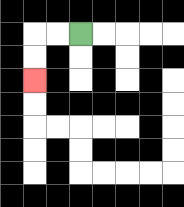{'start': '[3, 1]', 'end': '[1, 3]', 'path_directions': 'L,L,D,D', 'path_coordinates': '[[3, 1], [2, 1], [1, 1], [1, 2], [1, 3]]'}